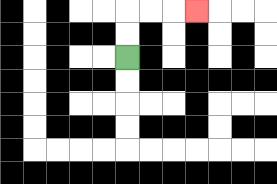{'start': '[5, 2]', 'end': '[8, 0]', 'path_directions': 'U,U,R,R,R', 'path_coordinates': '[[5, 2], [5, 1], [5, 0], [6, 0], [7, 0], [8, 0]]'}